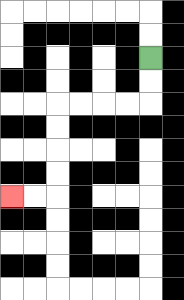{'start': '[6, 2]', 'end': '[0, 8]', 'path_directions': 'D,D,L,L,L,L,D,D,D,D,L,L', 'path_coordinates': '[[6, 2], [6, 3], [6, 4], [5, 4], [4, 4], [3, 4], [2, 4], [2, 5], [2, 6], [2, 7], [2, 8], [1, 8], [0, 8]]'}